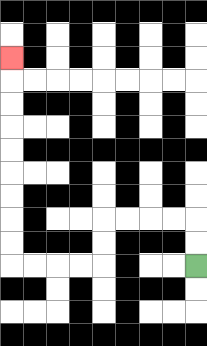{'start': '[8, 11]', 'end': '[0, 2]', 'path_directions': 'U,U,L,L,L,L,D,D,L,L,L,L,U,U,U,U,U,U,U,U,U', 'path_coordinates': '[[8, 11], [8, 10], [8, 9], [7, 9], [6, 9], [5, 9], [4, 9], [4, 10], [4, 11], [3, 11], [2, 11], [1, 11], [0, 11], [0, 10], [0, 9], [0, 8], [0, 7], [0, 6], [0, 5], [0, 4], [0, 3], [0, 2]]'}